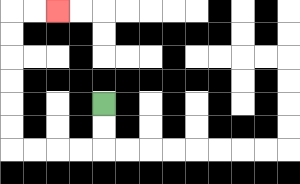{'start': '[4, 4]', 'end': '[2, 0]', 'path_directions': 'D,D,L,L,L,L,U,U,U,U,U,U,R,R', 'path_coordinates': '[[4, 4], [4, 5], [4, 6], [3, 6], [2, 6], [1, 6], [0, 6], [0, 5], [0, 4], [0, 3], [0, 2], [0, 1], [0, 0], [1, 0], [2, 0]]'}